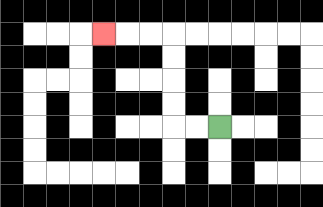{'start': '[9, 5]', 'end': '[4, 1]', 'path_directions': 'L,L,U,U,U,U,L,L,L', 'path_coordinates': '[[9, 5], [8, 5], [7, 5], [7, 4], [7, 3], [7, 2], [7, 1], [6, 1], [5, 1], [4, 1]]'}